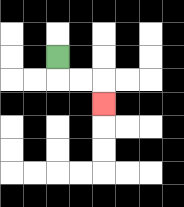{'start': '[2, 2]', 'end': '[4, 4]', 'path_directions': 'D,R,R,D', 'path_coordinates': '[[2, 2], [2, 3], [3, 3], [4, 3], [4, 4]]'}